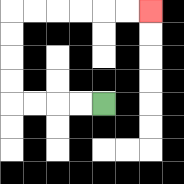{'start': '[4, 4]', 'end': '[6, 0]', 'path_directions': 'L,L,L,L,U,U,U,U,R,R,R,R,R,R', 'path_coordinates': '[[4, 4], [3, 4], [2, 4], [1, 4], [0, 4], [0, 3], [0, 2], [0, 1], [0, 0], [1, 0], [2, 0], [3, 0], [4, 0], [5, 0], [6, 0]]'}